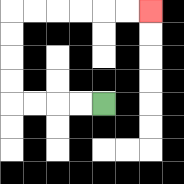{'start': '[4, 4]', 'end': '[6, 0]', 'path_directions': 'L,L,L,L,U,U,U,U,R,R,R,R,R,R', 'path_coordinates': '[[4, 4], [3, 4], [2, 4], [1, 4], [0, 4], [0, 3], [0, 2], [0, 1], [0, 0], [1, 0], [2, 0], [3, 0], [4, 0], [5, 0], [6, 0]]'}